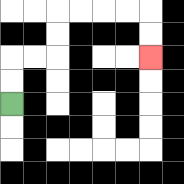{'start': '[0, 4]', 'end': '[6, 2]', 'path_directions': 'U,U,R,R,U,U,R,R,R,R,D,D', 'path_coordinates': '[[0, 4], [0, 3], [0, 2], [1, 2], [2, 2], [2, 1], [2, 0], [3, 0], [4, 0], [5, 0], [6, 0], [6, 1], [6, 2]]'}